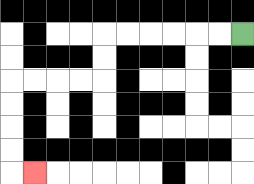{'start': '[10, 1]', 'end': '[1, 7]', 'path_directions': 'L,L,L,L,L,L,D,D,L,L,L,L,D,D,D,D,R', 'path_coordinates': '[[10, 1], [9, 1], [8, 1], [7, 1], [6, 1], [5, 1], [4, 1], [4, 2], [4, 3], [3, 3], [2, 3], [1, 3], [0, 3], [0, 4], [0, 5], [0, 6], [0, 7], [1, 7]]'}